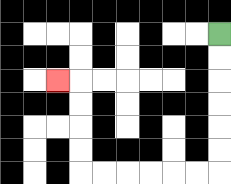{'start': '[9, 1]', 'end': '[2, 3]', 'path_directions': 'D,D,D,D,D,D,L,L,L,L,L,L,U,U,U,U,L', 'path_coordinates': '[[9, 1], [9, 2], [9, 3], [9, 4], [9, 5], [9, 6], [9, 7], [8, 7], [7, 7], [6, 7], [5, 7], [4, 7], [3, 7], [3, 6], [3, 5], [3, 4], [3, 3], [2, 3]]'}